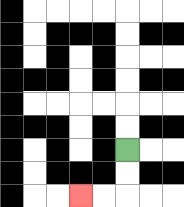{'start': '[5, 6]', 'end': '[3, 8]', 'path_directions': 'D,D,L,L', 'path_coordinates': '[[5, 6], [5, 7], [5, 8], [4, 8], [3, 8]]'}